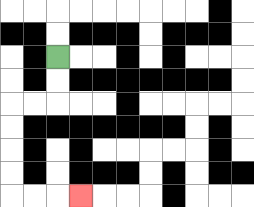{'start': '[2, 2]', 'end': '[3, 8]', 'path_directions': 'D,D,L,L,D,D,D,D,R,R,R', 'path_coordinates': '[[2, 2], [2, 3], [2, 4], [1, 4], [0, 4], [0, 5], [0, 6], [0, 7], [0, 8], [1, 8], [2, 8], [3, 8]]'}